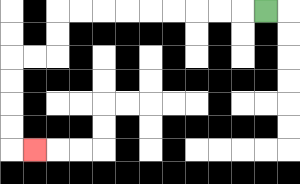{'start': '[11, 0]', 'end': '[1, 6]', 'path_directions': 'L,L,L,L,L,L,L,L,L,D,D,L,L,D,D,D,D,R', 'path_coordinates': '[[11, 0], [10, 0], [9, 0], [8, 0], [7, 0], [6, 0], [5, 0], [4, 0], [3, 0], [2, 0], [2, 1], [2, 2], [1, 2], [0, 2], [0, 3], [0, 4], [0, 5], [0, 6], [1, 6]]'}